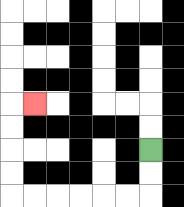{'start': '[6, 6]', 'end': '[1, 4]', 'path_directions': 'D,D,L,L,L,L,L,L,U,U,U,U,R', 'path_coordinates': '[[6, 6], [6, 7], [6, 8], [5, 8], [4, 8], [3, 8], [2, 8], [1, 8], [0, 8], [0, 7], [0, 6], [0, 5], [0, 4], [1, 4]]'}